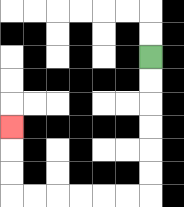{'start': '[6, 2]', 'end': '[0, 5]', 'path_directions': 'D,D,D,D,D,D,L,L,L,L,L,L,U,U,U', 'path_coordinates': '[[6, 2], [6, 3], [6, 4], [6, 5], [6, 6], [6, 7], [6, 8], [5, 8], [4, 8], [3, 8], [2, 8], [1, 8], [0, 8], [0, 7], [0, 6], [0, 5]]'}